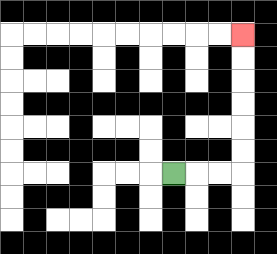{'start': '[7, 7]', 'end': '[10, 1]', 'path_directions': 'R,R,R,U,U,U,U,U,U', 'path_coordinates': '[[7, 7], [8, 7], [9, 7], [10, 7], [10, 6], [10, 5], [10, 4], [10, 3], [10, 2], [10, 1]]'}